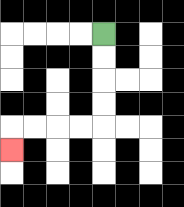{'start': '[4, 1]', 'end': '[0, 6]', 'path_directions': 'D,D,D,D,L,L,L,L,D', 'path_coordinates': '[[4, 1], [4, 2], [4, 3], [4, 4], [4, 5], [3, 5], [2, 5], [1, 5], [0, 5], [0, 6]]'}